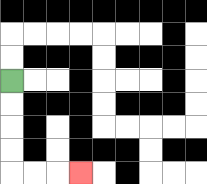{'start': '[0, 3]', 'end': '[3, 7]', 'path_directions': 'D,D,D,D,R,R,R', 'path_coordinates': '[[0, 3], [0, 4], [0, 5], [0, 6], [0, 7], [1, 7], [2, 7], [3, 7]]'}